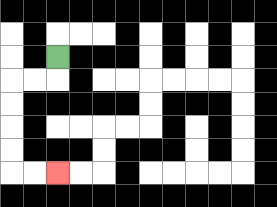{'start': '[2, 2]', 'end': '[2, 7]', 'path_directions': 'D,L,L,D,D,D,D,R,R', 'path_coordinates': '[[2, 2], [2, 3], [1, 3], [0, 3], [0, 4], [0, 5], [0, 6], [0, 7], [1, 7], [2, 7]]'}